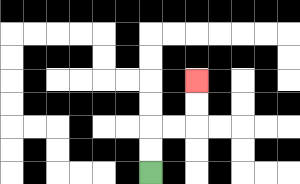{'start': '[6, 7]', 'end': '[8, 3]', 'path_directions': 'U,U,R,R,U,U', 'path_coordinates': '[[6, 7], [6, 6], [6, 5], [7, 5], [8, 5], [8, 4], [8, 3]]'}